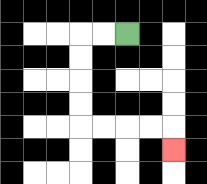{'start': '[5, 1]', 'end': '[7, 6]', 'path_directions': 'L,L,D,D,D,D,R,R,R,R,D', 'path_coordinates': '[[5, 1], [4, 1], [3, 1], [3, 2], [3, 3], [3, 4], [3, 5], [4, 5], [5, 5], [6, 5], [7, 5], [7, 6]]'}